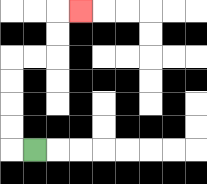{'start': '[1, 6]', 'end': '[3, 0]', 'path_directions': 'L,U,U,U,U,R,R,U,U,R', 'path_coordinates': '[[1, 6], [0, 6], [0, 5], [0, 4], [0, 3], [0, 2], [1, 2], [2, 2], [2, 1], [2, 0], [3, 0]]'}